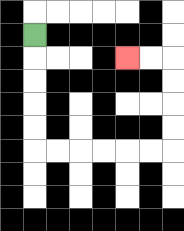{'start': '[1, 1]', 'end': '[5, 2]', 'path_directions': 'D,D,D,D,D,R,R,R,R,R,R,U,U,U,U,L,L', 'path_coordinates': '[[1, 1], [1, 2], [1, 3], [1, 4], [1, 5], [1, 6], [2, 6], [3, 6], [4, 6], [5, 6], [6, 6], [7, 6], [7, 5], [7, 4], [7, 3], [7, 2], [6, 2], [5, 2]]'}